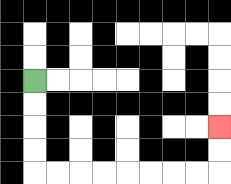{'start': '[1, 3]', 'end': '[9, 5]', 'path_directions': 'D,D,D,D,R,R,R,R,R,R,R,R,U,U', 'path_coordinates': '[[1, 3], [1, 4], [1, 5], [1, 6], [1, 7], [2, 7], [3, 7], [4, 7], [5, 7], [6, 7], [7, 7], [8, 7], [9, 7], [9, 6], [9, 5]]'}